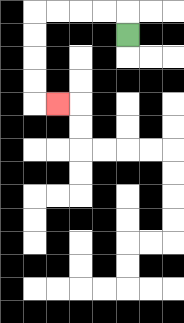{'start': '[5, 1]', 'end': '[2, 4]', 'path_directions': 'U,L,L,L,L,D,D,D,D,R', 'path_coordinates': '[[5, 1], [5, 0], [4, 0], [3, 0], [2, 0], [1, 0], [1, 1], [1, 2], [1, 3], [1, 4], [2, 4]]'}